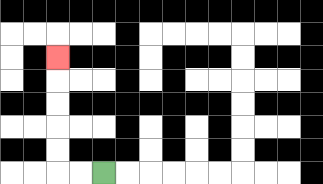{'start': '[4, 7]', 'end': '[2, 2]', 'path_directions': 'L,L,U,U,U,U,U', 'path_coordinates': '[[4, 7], [3, 7], [2, 7], [2, 6], [2, 5], [2, 4], [2, 3], [2, 2]]'}